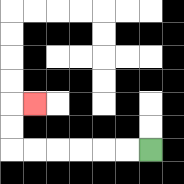{'start': '[6, 6]', 'end': '[1, 4]', 'path_directions': 'L,L,L,L,L,L,U,U,R', 'path_coordinates': '[[6, 6], [5, 6], [4, 6], [3, 6], [2, 6], [1, 6], [0, 6], [0, 5], [0, 4], [1, 4]]'}